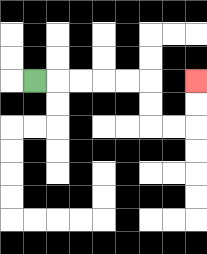{'start': '[1, 3]', 'end': '[8, 3]', 'path_directions': 'R,R,R,R,R,D,D,R,R,U,U', 'path_coordinates': '[[1, 3], [2, 3], [3, 3], [4, 3], [5, 3], [6, 3], [6, 4], [6, 5], [7, 5], [8, 5], [8, 4], [8, 3]]'}